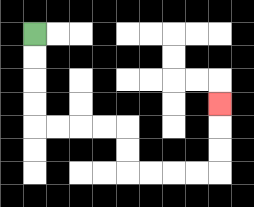{'start': '[1, 1]', 'end': '[9, 4]', 'path_directions': 'D,D,D,D,R,R,R,R,D,D,R,R,R,R,U,U,U', 'path_coordinates': '[[1, 1], [1, 2], [1, 3], [1, 4], [1, 5], [2, 5], [3, 5], [4, 5], [5, 5], [5, 6], [5, 7], [6, 7], [7, 7], [8, 7], [9, 7], [9, 6], [9, 5], [9, 4]]'}